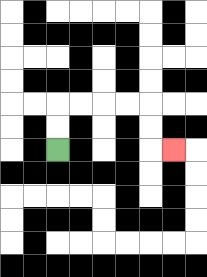{'start': '[2, 6]', 'end': '[7, 6]', 'path_directions': 'U,U,R,R,R,R,D,D,R', 'path_coordinates': '[[2, 6], [2, 5], [2, 4], [3, 4], [4, 4], [5, 4], [6, 4], [6, 5], [6, 6], [7, 6]]'}